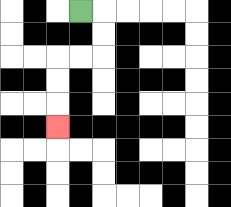{'start': '[3, 0]', 'end': '[2, 5]', 'path_directions': 'R,D,D,L,L,D,D,D', 'path_coordinates': '[[3, 0], [4, 0], [4, 1], [4, 2], [3, 2], [2, 2], [2, 3], [2, 4], [2, 5]]'}